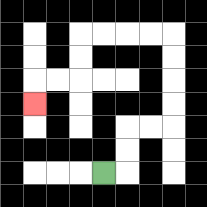{'start': '[4, 7]', 'end': '[1, 4]', 'path_directions': 'R,U,U,R,R,U,U,U,U,L,L,L,L,D,D,L,L,D', 'path_coordinates': '[[4, 7], [5, 7], [5, 6], [5, 5], [6, 5], [7, 5], [7, 4], [7, 3], [7, 2], [7, 1], [6, 1], [5, 1], [4, 1], [3, 1], [3, 2], [3, 3], [2, 3], [1, 3], [1, 4]]'}